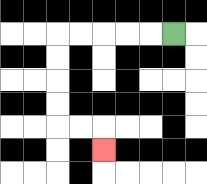{'start': '[7, 1]', 'end': '[4, 6]', 'path_directions': 'L,L,L,L,L,D,D,D,D,R,R,D', 'path_coordinates': '[[7, 1], [6, 1], [5, 1], [4, 1], [3, 1], [2, 1], [2, 2], [2, 3], [2, 4], [2, 5], [3, 5], [4, 5], [4, 6]]'}